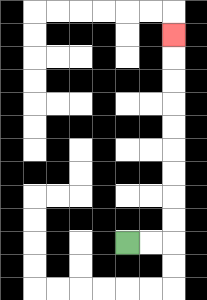{'start': '[5, 10]', 'end': '[7, 1]', 'path_directions': 'R,R,U,U,U,U,U,U,U,U,U', 'path_coordinates': '[[5, 10], [6, 10], [7, 10], [7, 9], [7, 8], [7, 7], [7, 6], [7, 5], [7, 4], [7, 3], [7, 2], [7, 1]]'}